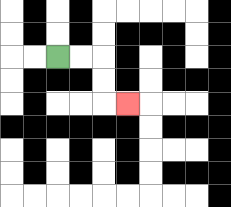{'start': '[2, 2]', 'end': '[5, 4]', 'path_directions': 'R,R,D,D,R', 'path_coordinates': '[[2, 2], [3, 2], [4, 2], [4, 3], [4, 4], [5, 4]]'}